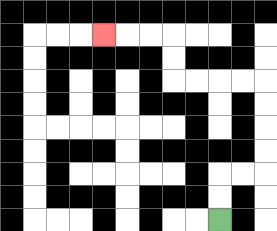{'start': '[9, 9]', 'end': '[4, 1]', 'path_directions': 'U,U,R,R,U,U,U,U,L,L,L,L,U,U,L,L,L', 'path_coordinates': '[[9, 9], [9, 8], [9, 7], [10, 7], [11, 7], [11, 6], [11, 5], [11, 4], [11, 3], [10, 3], [9, 3], [8, 3], [7, 3], [7, 2], [7, 1], [6, 1], [5, 1], [4, 1]]'}